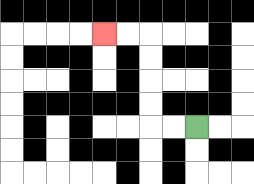{'start': '[8, 5]', 'end': '[4, 1]', 'path_directions': 'L,L,U,U,U,U,L,L', 'path_coordinates': '[[8, 5], [7, 5], [6, 5], [6, 4], [6, 3], [6, 2], [6, 1], [5, 1], [4, 1]]'}